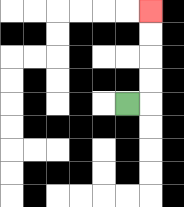{'start': '[5, 4]', 'end': '[6, 0]', 'path_directions': 'R,U,U,U,U', 'path_coordinates': '[[5, 4], [6, 4], [6, 3], [6, 2], [6, 1], [6, 0]]'}